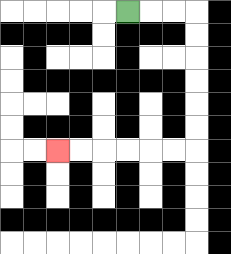{'start': '[5, 0]', 'end': '[2, 6]', 'path_directions': 'R,R,R,D,D,D,D,D,D,L,L,L,L,L,L', 'path_coordinates': '[[5, 0], [6, 0], [7, 0], [8, 0], [8, 1], [8, 2], [8, 3], [8, 4], [8, 5], [8, 6], [7, 6], [6, 6], [5, 6], [4, 6], [3, 6], [2, 6]]'}